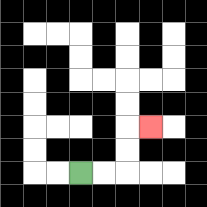{'start': '[3, 7]', 'end': '[6, 5]', 'path_directions': 'R,R,U,U,R', 'path_coordinates': '[[3, 7], [4, 7], [5, 7], [5, 6], [5, 5], [6, 5]]'}